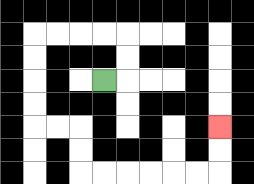{'start': '[4, 3]', 'end': '[9, 5]', 'path_directions': 'R,U,U,L,L,L,L,D,D,D,D,R,R,D,D,R,R,R,R,R,R,U,U', 'path_coordinates': '[[4, 3], [5, 3], [5, 2], [5, 1], [4, 1], [3, 1], [2, 1], [1, 1], [1, 2], [1, 3], [1, 4], [1, 5], [2, 5], [3, 5], [3, 6], [3, 7], [4, 7], [5, 7], [6, 7], [7, 7], [8, 7], [9, 7], [9, 6], [9, 5]]'}